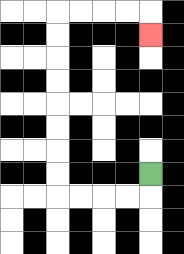{'start': '[6, 7]', 'end': '[6, 1]', 'path_directions': 'D,L,L,L,L,U,U,U,U,U,U,U,U,R,R,R,R,D', 'path_coordinates': '[[6, 7], [6, 8], [5, 8], [4, 8], [3, 8], [2, 8], [2, 7], [2, 6], [2, 5], [2, 4], [2, 3], [2, 2], [2, 1], [2, 0], [3, 0], [4, 0], [5, 0], [6, 0], [6, 1]]'}